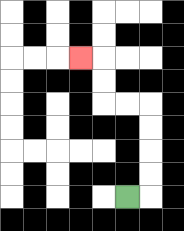{'start': '[5, 8]', 'end': '[3, 2]', 'path_directions': 'R,U,U,U,U,L,L,U,U,L', 'path_coordinates': '[[5, 8], [6, 8], [6, 7], [6, 6], [6, 5], [6, 4], [5, 4], [4, 4], [4, 3], [4, 2], [3, 2]]'}